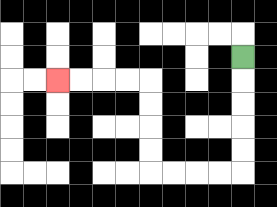{'start': '[10, 2]', 'end': '[2, 3]', 'path_directions': 'D,D,D,D,D,L,L,L,L,U,U,U,U,L,L,L,L', 'path_coordinates': '[[10, 2], [10, 3], [10, 4], [10, 5], [10, 6], [10, 7], [9, 7], [8, 7], [7, 7], [6, 7], [6, 6], [6, 5], [6, 4], [6, 3], [5, 3], [4, 3], [3, 3], [2, 3]]'}